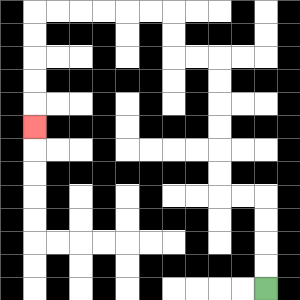{'start': '[11, 12]', 'end': '[1, 5]', 'path_directions': 'U,U,U,U,L,L,U,U,U,U,U,U,L,L,U,U,L,L,L,L,L,L,D,D,D,D,D', 'path_coordinates': '[[11, 12], [11, 11], [11, 10], [11, 9], [11, 8], [10, 8], [9, 8], [9, 7], [9, 6], [9, 5], [9, 4], [9, 3], [9, 2], [8, 2], [7, 2], [7, 1], [7, 0], [6, 0], [5, 0], [4, 0], [3, 0], [2, 0], [1, 0], [1, 1], [1, 2], [1, 3], [1, 4], [1, 5]]'}